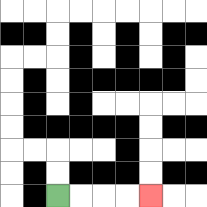{'start': '[2, 8]', 'end': '[6, 8]', 'path_directions': 'R,R,R,R', 'path_coordinates': '[[2, 8], [3, 8], [4, 8], [5, 8], [6, 8]]'}